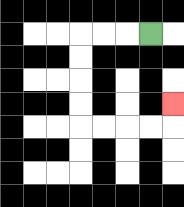{'start': '[6, 1]', 'end': '[7, 4]', 'path_directions': 'L,L,L,D,D,D,D,R,R,R,R,U', 'path_coordinates': '[[6, 1], [5, 1], [4, 1], [3, 1], [3, 2], [3, 3], [3, 4], [3, 5], [4, 5], [5, 5], [6, 5], [7, 5], [7, 4]]'}